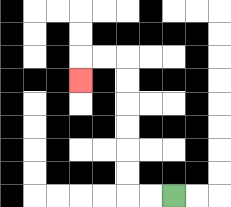{'start': '[7, 8]', 'end': '[3, 3]', 'path_directions': 'L,L,U,U,U,U,U,U,L,L,D', 'path_coordinates': '[[7, 8], [6, 8], [5, 8], [5, 7], [5, 6], [5, 5], [5, 4], [5, 3], [5, 2], [4, 2], [3, 2], [3, 3]]'}